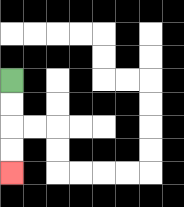{'start': '[0, 3]', 'end': '[0, 7]', 'path_directions': 'D,D,D,D', 'path_coordinates': '[[0, 3], [0, 4], [0, 5], [0, 6], [0, 7]]'}